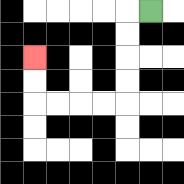{'start': '[6, 0]', 'end': '[1, 2]', 'path_directions': 'L,D,D,D,D,L,L,L,L,U,U', 'path_coordinates': '[[6, 0], [5, 0], [5, 1], [5, 2], [5, 3], [5, 4], [4, 4], [3, 4], [2, 4], [1, 4], [1, 3], [1, 2]]'}